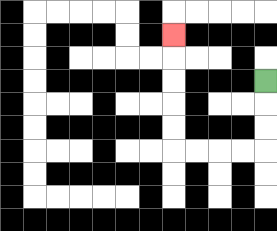{'start': '[11, 3]', 'end': '[7, 1]', 'path_directions': 'D,D,D,L,L,L,L,U,U,U,U,U', 'path_coordinates': '[[11, 3], [11, 4], [11, 5], [11, 6], [10, 6], [9, 6], [8, 6], [7, 6], [7, 5], [7, 4], [7, 3], [7, 2], [7, 1]]'}